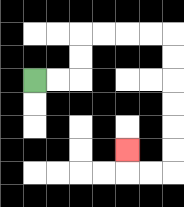{'start': '[1, 3]', 'end': '[5, 6]', 'path_directions': 'R,R,U,U,R,R,R,R,D,D,D,D,D,D,L,L,U', 'path_coordinates': '[[1, 3], [2, 3], [3, 3], [3, 2], [3, 1], [4, 1], [5, 1], [6, 1], [7, 1], [7, 2], [7, 3], [7, 4], [7, 5], [7, 6], [7, 7], [6, 7], [5, 7], [5, 6]]'}